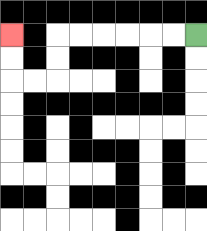{'start': '[8, 1]', 'end': '[0, 1]', 'path_directions': 'L,L,L,L,L,L,D,D,L,L,U,U', 'path_coordinates': '[[8, 1], [7, 1], [6, 1], [5, 1], [4, 1], [3, 1], [2, 1], [2, 2], [2, 3], [1, 3], [0, 3], [0, 2], [0, 1]]'}